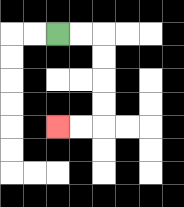{'start': '[2, 1]', 'end': '[2, 5]', 'path_directions': 'R,R,D,D,D,D,L,L', 'path_coordinates': '[[2, 1], [3, 1], [4, 1], [4, 2], [4, 3], [4, 4], [4, 5], [3, 5], [2, 5]]'}